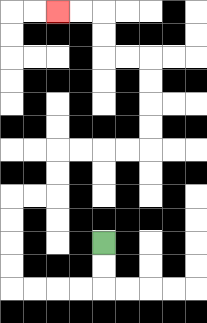{'start': '[4, 10]', 'end': '[2, 0]', 'path_directions': 'D,D,L,L,L,L,U,U,U,U,R,R,U,U,R,R,R,R,U,U,U,U,L,L,U,U,L,L', 'path_coordinates': '[[4, 10], [4, 11], [4, 12], [3, 12], [2, 12], [1, 12], [0, 12], [0, 11], [0, 10], [0, 9], [0, 8], [1, 8], [2, 8], [2, 7], [2, 6], [3, 6], [4, 6], [5, 6], [6, 6], [6, 5], [6, 4], [6, 3], [6, 2], [5, 2], [4, 2], [4, 1], [4, 0], [3, 0], [2, 0]]'}